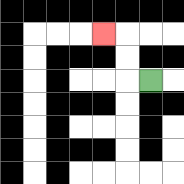{'start': '[6, 3]', 'end': '[4, 1]', 'path_directions': 'L,U,U,L', 'path_coordinates': '[[6, 3], [5, 3], [5, 2], [5, 1], [4, 1]]'}